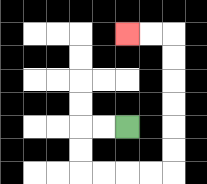{'start': '[5, 5]', 'end': '[5, 1]', 'path_directions': 'L,L,D,D,R,R,R,R,U,U,U,U,U,U,L,L', 'path_coordinates': '[[5, 5], [4, 5], [3, 5], [3, 6], [3, 7], [4, 7], [5, 7], [6, 7], [7, 7], [7, 6], [7, 5], [7, 4], [7, 3], [7, 2], [7, 1], [6, 1], [5, 1]]'}